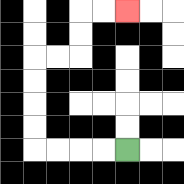{'start': '[5, 6]', 'end': '[5, 0]', 'path_directions': 'L,L,L,L,U,U,U,U,R,R,U,U,R,R', 'path_coordinates': '[[5, 6], [4, 6], [3, 6], [2, 6], [1, 6], [1, 5], [1, 4], [1, 3], [1, 2], [2, 2], [3, 2], [3, 1], [3, 0], [4, 0], [5, 0]]'}